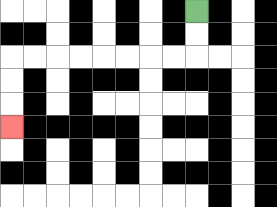{'start': '[8, 0]', 'end': '[0, 5]', 'path_directions': 'D,D,L,L,L,L,L,L,L,L,D,D,D', 'path_coordinates': '[[8, 0], [8, 1], [8, 2], [7, 2], [6, 2], [5, 2], [4, 2], [3, 2], [2, 2], [1, 2], [0, 2], [0, 3], [0, 4], [0, 5]]'}